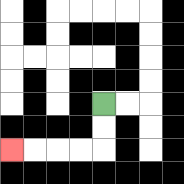{'start': '[4, 4]', 'end': '[0, 6]', 'path_directions': 'D,D,L,L,L,L', 'path_coordinates': '[[4, 4], [4, 5], [4, 6], [3, 6], [2, 6], [1, 6], [0, 6]]'}